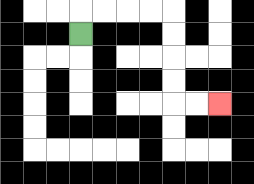{'start': '[3, 1]', 'end': '[9, 4]', 'path_directions': 'U,R,R,R,R,D,D,D,D,R,R', 'path_coordinates': '[[3, 1], [3, 0], [4, 0], [5, 0], [6, 0], [7, 0], [7, 1], [7, 2], [7, 3], [7, 4], [8, 4], [9, 4]]'}